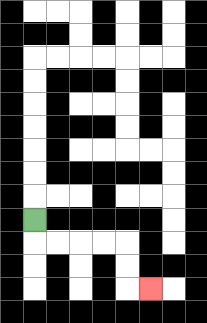{'start': '[1, 9]', 'end': '[6, 12]', 'path_directions': 'D,R,R,R,R,D,D,R', 'path_coordinates': '[[1, 9], [1, 10], [2, 10], [3, 10], [4, 10], [5, 10], [5, 11], [5, 12], [6, 12]]'}